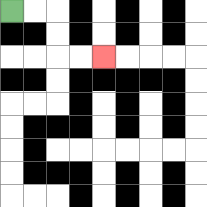{'start': '[0, 0]', 'end': '[4, 2]', 'path_directions': 'R,R,D,D,R,R', 'path_coordinates': '[[0, 0], [1, 0], [2, 0], [2, 1], [2, 2], [3, 2], [4, 2]]'}